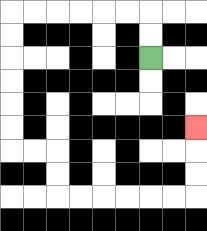{'start': '[6, 2]', 'end': '[8, 5]', 'path_directions': 'U,U,L,L,L,L,L,L,D,D,D,D,D,D,R,R,D,D,R,R,R,R,R,R,U,U,U', 'path_coordinates': '[[6, 2], [6, 1], [6, 0], [5, 0], [4, 0], [3, 0], [2, 0], [1, 0], [0, 0], [0, 1], [0, 2], [0, 3], [0, 4], [0, 5], [0, 6], [1, 6], [2, 6], [2, 7], [2, 8], [3, 8], [4, 8], [5, 8], [6, 8], [7, 8], [8, 8], [8, 7], [8, 6], [8, 5]]'}